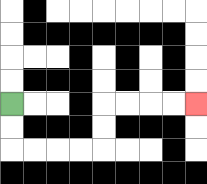{'start': '[0, 4]', 'end': '[8, 4]', 'path_directions': 'D,D,R,R,R,R,U,U,R,R,R,R', 'path_coordinates': '[[0, 4], [0, 5], [0, 6], [1, 6], [2, 6], [3, 6], [4, 6], [4, 5], [4, 4], [5, 4], [6, 4], [7, 4], [8, 4]]'}